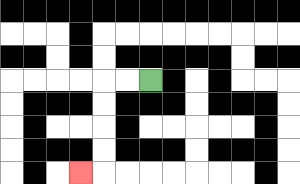{'start': '[6, 3]', 'end': '[3, 7]', 'path_directions': 'L,L,D,D,D,D,L', 'path_coordinates': '[[6, 3], [5, 3], [4, 3], [4, 4], [4, 5], [4, 6], [4, 7], [3, 7]]'}